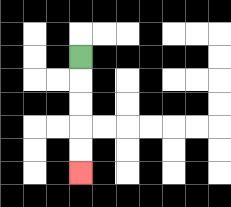{'start': '[3, 2]', 'end': '[3, 7]', 'path_directions': 'D,D,D,D,D', 'path_coordinates': '[[3, 2], [3, 3], [3, 4], [3, 5], [3, 6], [3, 7]]'}